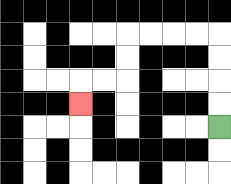{'start': '[9, 5]', 'end': '[3, 4]', 'path_directions': 'U,U,U,U,L,L,L,L,D,D,L,L,D', 'path_coordinates': '[[9, 5], [9, 4], [9, 3], [9, 2], [9, 1], [8, 1], [7, 1], [6, 1], [5, 1], [5, 2], [5, 3], [4, 3], [3, 3], [3, 4]]'}